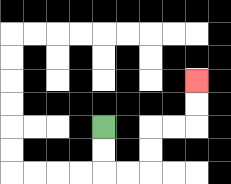{'start': '[4, 5]', 'end': '[8, 3]', 'path_directions': 'D,D,R,R,U,U,R,R,U,U', 'path_coordinates': '[[4, 5], [4, 6], [4, 7], [5, 7], [6, 7], [6, 6], [6, 5], [7, 5], [8, 5], [8, 4], [8, 3]]'}